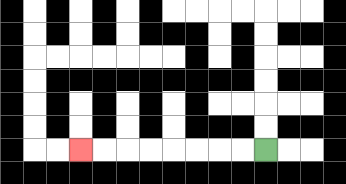{'start': '[11, 6]', 'end': '[3, 6]', 'path_directions': 'L,L,L,L,L,L,L,L', 'path_coordinates': '[[11, 6], [10, 6], [9, 6], [8, 6], [7, 6], [6, 6], [5, 6], [4, 6], [3, 6]]'}